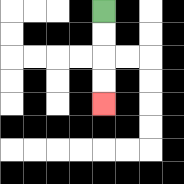{'start': '[4, 0]', 'end': '[4, 4]', 'path_directions': 'D,D,D,D', 'path_coordinates': '[[4, 0], [4, 1], [4, 2], [4, 3], [4, 4]]'}